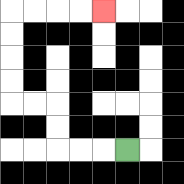{'start': '[5, 6]', 'end': '[4, 0]', 'path_directions': 'L,L,L,U,U,L,L,U,U,U,U,R,R,R,R', 'path_coordinates': '[[5, 6], [4, 6], [3, 6], [2, 6], [2, 5], [2, 4], [1, 4], [0, 4], [0, 3], [0, 2], [0, 1], [0, 0], [1, 0], [2, 0], [3, 0], [4, 0]]'}